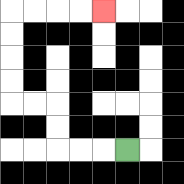{'start': '[5, 6]', 'end': '[4, 0]', 'path_directions': 'L,L,L,U,U,L,L,U,U,U,U,R,R,R,R', 'path_coordinates': '[[5, 6], [4, 6], [3, 6], [2, 6], [2, 5], [2, 4], [1, 4], [0, 4], [0, 3], [0, 2], [0, 1], [0, 0], [1, 0], [2, 0], [3, 0], [4, 0]]'}